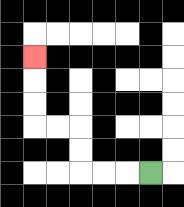{'start': '[6, 7]', 'end': '[1, 2]', 'path_directions': 'L,L,L,U,U,L,L,U,U,U', 'path_coordinates': '[[6, 7], [5, 7], [4, 7], [3, 7], [3, 6], [3, 5], [2, 5], [1, 5], [1, 4], [1, 3], [1, 2]]'}